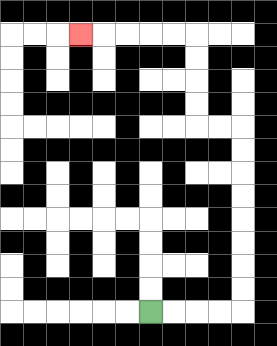{'start': '[6, 13]', 'end': '[3, 1]', 'path_directions': 'R,R,R,R,U,U,U,U,U,U,U,U,L,L,U,U,U,U,L,L,L,L,L', 'path_coordinates': '[[6, 13], [7, 13], [8, 13], [9, 13], [10, 13], [10, 12], [10, 11], [10, 10], [10, 9], [10, 8], [10, 7], [10, 6], [10, 5], [9, 5], [8, 5], [8, 4], [8, 3], [8, 2], [8, 1], [7, 1], [6, 1], [5, 1], [4, 1], [3, 1]]'}